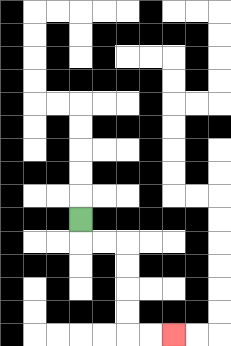{'start': '[3, 9]', 'end': '[7, 14]', 'path_directions': 'D,R,R,D,D,D,D,R,R', 'path_coordinates': '[[3, 9], [3, 10], [4, 10], [5, 10], [5, 11], [5, 12], [5, 13], [5, 14], [6, 14], [7, 14]]'}